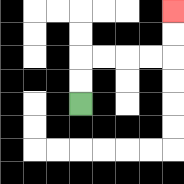{'start': '[3, 4]', 'end': '[7, 0]', 'path_directions': 'U,U,R,R,R,R,U,U', 'path_coordinates': '[[3, 4], [3, 3], [3, 2], [4, 2], [5, 2], [6, 2], [7, 2], [7, 1], [7, 0]]'}